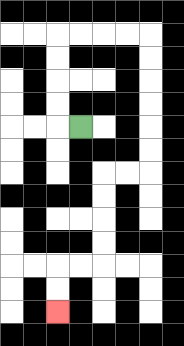{'start': '[3, 5]', 'end': '[2, 13]', 'path_directions': 'L,U,U,U,U,R,R,R,R,D,D,D,D,D,D,L,L,D,D,D,D,L,L,D,D', 'path_coordinates': '[[3, 5], [2, 5], [2, 4], [2, 3], [2, 2], [2, 1], [3, 1], [4, 1], [5, 1], [6, 1], [6, 2], [6, 3], [6, 4], [6, 5], [6, 6], [6, 7], [5, 7], [4, 7], [4, 8], [4, 9], [4, 10], [4, 11], [3, 11], [2, 11], [2, 12], [2, 13]]'}